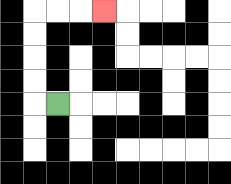{'start': '[2, 4]', 'end': '[4, 0]', 'path_directions': 'L,U,U,U,U,R,R,R', 'path_coordinates': '[[2, 4], [1, 4], [1, 3], [1, 2], [1, 1], [1, 0], [2, 0], [3, 0], [4, 0]]'}